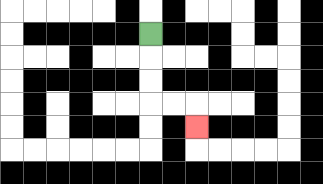{'start': '[6, 1]', 'end': '[8, 5]', 'path_directions': 'D,D,D,R,R,D', 'path_coordinates': '[[6, 1], [6, 2], [6, 3], [6, 4], [7, 4], [8, 4], [8, 5]]'}